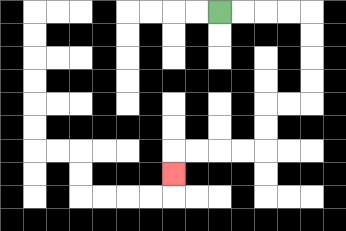{'start': '[9, 0]', 'end': '[7, 7]', 'path_directions': 'R,R,R,R,D,D,D,D,L,L,D,D,L,L,L,L,D', 'path_coordinates': '[[9, 0], [10, 0], [11, 0], [12, 0], [13, 0], [13, 1], [13, 2], [13, 3], [13, 4], [12, 4], [11, 4], [11, 5], [11, 6], [10, 6], [9, 6], [8, 6], [7, 6], [7, 7]]'}